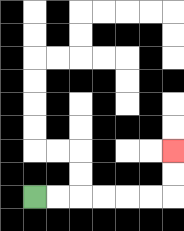{'start': '[1, 8]', 'end': '[7, 6]', 'path_directions': 'R,R,R,R,R,R,U,U', 'path_coordinates': '[[1, 8], [2, 8], [3, 8], [4, 8], [5, 8], [6, 8], [7, 8], [7, 7], [7, 6]]'}